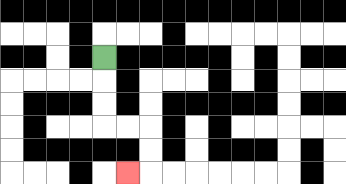{'start': '[4, 2]', 'end': '[5, 7]', 'path_directions': 'D,D,D,R,R,D,D,L', 'path_coordinates': '[[4, 2], [4, 3], [4, 4], [4, 5], [5, 5], [6, 5], [6, 6], [6, 7], [5, 7]]'}